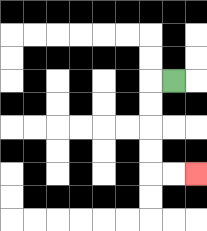{'start': '[7, 3]', 'end': '[8, 7]', 'path_directions': 'L,D,D,D,D,R,R', 'path_coordinates': '[[7, 3], [6, 3], [6, 4], [6, 5], [6, 6], [6, 7], [7, 7], [8, 7]]'}